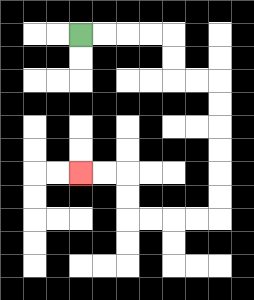{'start': '[3, 1]', 'end': '[3, 7]', 'path_directions': 'R,R,R,R,D,D,R,R,D,D,D,D,D,D,L,L,L,L,U,U,L,L', 'path_coordinates': '[[3, 1], [4, 1], [5, 1], [6, 1], [7, 1], [7, 2], [7, 3], [8, 3], [9, 3], [9, 4], [9, 5], [9, 6], [9, 7], [9, 8], [9, 9], [8, 9], [7, 9], [6, 9], [5, 9], [5, 8], [5, 7], [4, 7], [3, 7]]'}